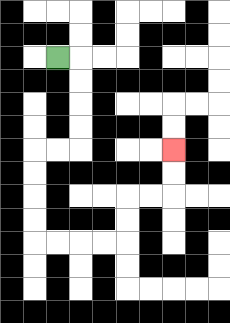{'start': '[2, 2]', 'end': '[7, 6]', 'path_directions': 'R,D,D,D,D,L,L,D,D,D,D,R,R,R,R,U,U,R,R,U,U', 'path_coordinates': '[[2, 2], [3, 2], [3, 3], [3, 4], [3, 5], [3, 6], [2, 6], [1, 6], [1, 7], [1, 8], [1, 9], [1, 10], [2, 10], [3, 10], [4, 10], [5, 10], [5, 9], [5, 8], [6, 8], [7, 8], [7, 7], [7, 6]]'}